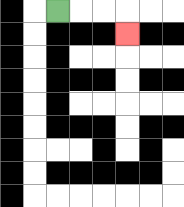{'start': '[2, 0]', 'end': '[5, 1]', 'path_directions': 'R,R,R,D', 'path_coordinates': '[[2, 0], [3, 0], [4, 0], [5, 0], [5, 1]]'}